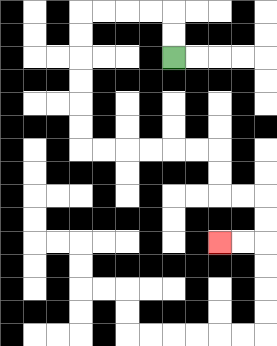{'start': '[7, 2]', 'end': '[9, 10]', 'path_directions': 'U,U,L,L,L,L,D,D,D,D,D,D,R,R,R,R,R,R,D,D,R,R,D,D,L,L', 'path_coordinates': '[[7, 2], [7, 1], [7, 0], [6, 0], [5, 0], [4, 0], [3, 0], [3, 1], [3, 2], [3, 3], [3, 4], [3, 5], [3, 6], [4, 6], [5, 6], [6, 6], [7, 6], [8, 6], [9, 6], [9, 7], [9, 8], [10, 8], [11, 8], [11, 9], [11, 10], [10, 10], [9, 10]]'}